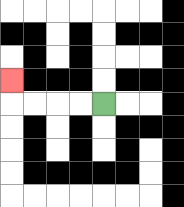{'start': '[4, 4]', 'end': '[0, 3]', 'path_directions': 'L,L,L,L,U', 'path_coordinates': '[[4, 4], [3, 4], [2, 4], [1, 4], [0, 4], [0, 3]]'}